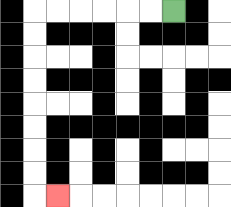{'start': '[7, 0]', 'end': '[2, 8]', 'path_directions': 'L,L,L,L,L,L,D,D,D,D,D,D,D,D,R', 'path_coordinates': '[[7, 0], [6, 0], [5, 0], [4, 0], [3, 0], [2, 0], [1, 0], [1, 1], [1, 2], [1, 3], [1, 4], [1, 5], [1, 6], [1, 7], [1, 8], [2, 8]]'}